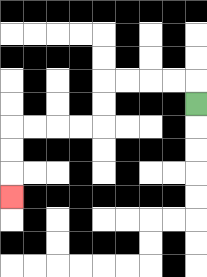{'start': '[8, 4]', 'end': '[0, 8]', 'path_directions': 'U,L,L,L,L,D,D,L,L,L,L,D,D,D', 'path_coordinates': '[[8, 4], [8, 3], [7, 3], [6, 3], [5, 3], [4, 3], [4, 4], [4, 5], [3, 5], [2, 5], [1, 5], [0, 5], [0, 6], [0, 7], [0, 8]]'}